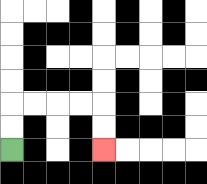{'start': '[0, 6]', 'end': '[4, 6]', 'path_directions': 'U,U,R,R,R,R,D,D', 'path_coordinates': '[[0, 6], [0, 5], [0, 4], [1, 4], [2, 4], [3, 4], [4, 4], [4, 5], [4, 6]]'}